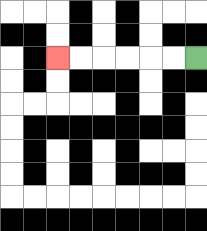{'start': '[8, 2]', 'end': '[2, 2]', 'path_directions': 'L,L,L,L,L,L', 'path_coordinates': '[[8, 2], [7, 2], [6, 2], [5, 2], [4, 2], [3, 2], [2, 2]]'}